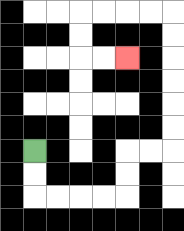{'start': '[1, 6]', 'end': '[5, 2]', 'path_directions': 'D,D,R,R,R,R,U,U,R,R,U,U,U,U,U,U,L,L,L,L,D,D,R,R', 'path_coordinates': '[[1, 6], [1, 7], [1, 8], [2, 8], [3, 8], [4, 8], [5, 8], [5, 7], [5, 6], [6, 6], [7, 6], [7, 5], [7, 4], [7, 3], [7, 2], [7, 1], [7, 0], [6, 0], [5, 0], [4, 0], [3, 0], [3, 1], [3, 2], [4, 2], [5, 2]]'}